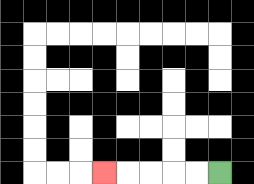{'start': '[9, 7]', 'end': '[4, 7]', 'path_directions': 'L,L,L,L,L', 'path_coordinates': '[[9, 7], [8, 7], [7, 7], [6, 7], [5, 7], [4, 7]]'}